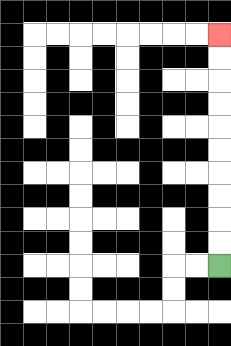{'start': '[9, 11]', 'end': '[9, 1]', 'path_directions': 'U,U,U,U,U,U,U,U,U,U', 'path_coordinates': '[[9, 11], [9, 10], [9, 9], [9, 8], [9, 7], [9, 6], [9, 5], [9, 4], [9, 3], [9, 2], [9, 1]]'}